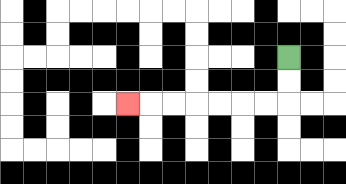{'start': '[12, 2]', 'end': '[5, 4]', 'path_directions': 'D,D,L,L,L,L,L,L,L', 'path_coordinates': '[[12, 2], [12, 3], [12, 4], [11, 4], [10, 4], [9, 4], [8, 4], [7, 4], [6, 4], [5, 4]]'}